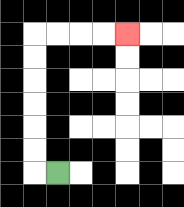{'start': '[2, 7]', 'end': '[5, 1]', 'path_directions': 'L,U,U,U,U,U,U,R,R,R,R', 'path_coordinates': '[[2, 7], [1, 7], [1, 6], [1, 5], [1, 4], [1, 3], [1, 2], [1, 1], [2, 1], [3, 1], [4, 1], [5, 1]]'}